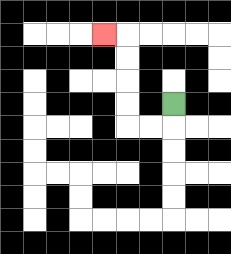{'start': '[7, 4]', 'end': '[4, 1]', 'path_directions': 'D,L,L,U,U,U,U,L', 'path_coordinates': '[[7, 4], [7, 5], [6, 5], [5, 5], [5, 4], [5, 3], [5, 2], [5, 1], [4, 1]]'}